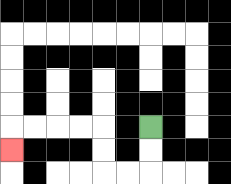{'start': '[6, 5]', 'end': '[0, 6]', 'path_directions': 'D,D,L,L,U,U,L,L,L,L,D', 'path_coordinates': '[[6, 5], [6, 6], [6, 7], [5, 7], [4, 7], [4, 6], [4, 5], [3, 5], [2, 5], [1, 5], [0, 5], [0, 6]]'}